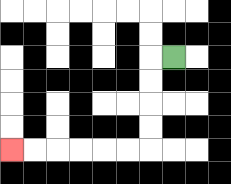{'start': '[7, 2]', 'end': '[0, 6]', 'path_directions': 'L,D,D,D,D,L,L,L,L,L,L', 'path_coordinates': '[[7, 2], [6, 2], [6, 3], [6, 4], [6, 5], [6, 6], [5, 6], [4, 6], [3, 6], [2, 6], [1, 6], [0, 6]]'}